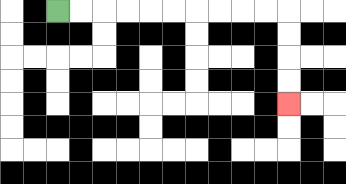{'start': '[2, 0]', 'end': '[12, 4]', 'path_directions': 'R,R,R,R,R,R,R,R,R,R,D,D,D,D', 'path_coordinates': '[[2, 0], [3, 0], [4, 0], [5, 0], [6, 0], [7, 0], [8, 0], [9, 0], [10, 0], [11, 0], [12, 0], [12, 1], [12, 2], [12, 3], [12, 4]]'}